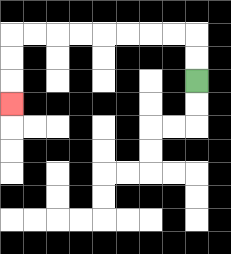{'start': '[8, 3]', 'end': '[0, 4]', 'path_directions': 'U,U,L,L,L,L,L,L,L,L,D,D,D', 'path_coordinates': '[[8, 3], [8, 2], [8, 1], [7, 1], [6, 1], [5, 1], [4, 1], [3, 1], [2, 1], [1, 1], [0, 1], [0, 2], [0, 3], [0, 4]]'}